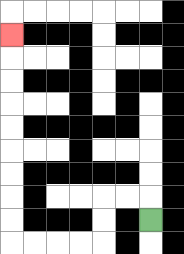{'start': '[6, 9]', 'end': '[0, 1]', 'path_directions': 'U,L,L,D,D,L,L,L,L,U,U,U,U,U,U,U,U,U', 'path_coordinates': '[[6, 9], [6, 8], [5, 8], [4, 8], [4, 9], [4, 10], [3, 10], [2, 10], [1, 10], [0, 10], [0, 9], [0, 8], [0, 7], [0, 6], [0, 5], [0, 4], [0, 3], [0, 2], [0, 1]]'}